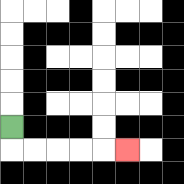{'start': '[0, 5]', 'end': '[5, 6]', 'path_directions': 'D,R,R,R,R,R', 'path_coordinates': '[[0, 5], [0, 6], [1, 6], [2, 6], [3, 6], [4, 6], [5, 6]]'}